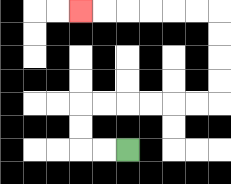{'start': '[5, 6]', 'end': '[3, 0]', 'path_directions': 'L,L,U,U,R,R,R,R,R,R,U,U,U,U,L,L,L,L,L,L', 'path_coordinates': '[[5, 6], [4, 6], [3, 6], [3, 5], [3, 4], [4, 4], [5, 4], [6, 4], [7, 4], [8, 4], [9, 4], [9, 3], [9, 2], [9, 1], [9, 0], [8, 0], [7, 0], [6, 0], [5, 0], [4, 0], [3, 0]]'}